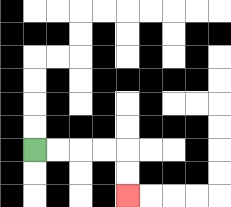{'start': '[1, 6]', 'end': '[5, 8]', 'path_directions': 'R,R,R,R,D,D', 'path_coordinates': '[[1, 6], [2, 6], [3, 6], [4, 6], [5, 6], [5, 7], [5, 8]]'}